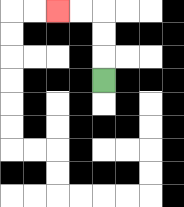{'start': '[4, 3]', 'end': '[2, 0]', 'path_directions': 'U,U,U,L,L', 'path_coordinates': '[[4, 3], [4, 2], [4, 1], [4, 0], [3, 0], [2, 0]]'}